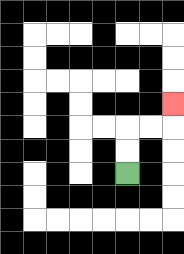{'start': '[5, 7]', 'end': '[7, 4]', 'path_directions': 'U,U,R,R,U', 'path_coordinates': '[[5, 7], [5, 6], [5, 5], [6, 5], [7, 5], [7, 4]]'}